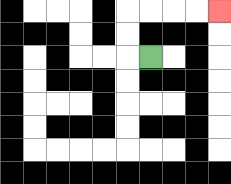{'start': '[6, 2]', 'end': '[9, 0]', 'path_directions': 'L,U,U,R,R,R,R', 'path_coordinates': '[[6, 2], [5, 2], [5, 1], [5, 0], [6, 0], [7, 0], [8, 0], [9, 0]]'}